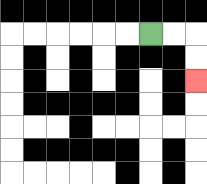{'start': '[6, 1]', 'end': '[8, 3]', 'path_directions': 'R,R,D,D', 'path_coordinates': '[[6, 1], [7, 1], [8, 1], [8, 2], [8, 3]]'}